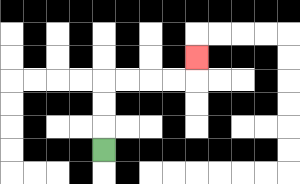{'start': '[4, 6]', 'end': '[8, 2]', 'path_directions': 'U,U,U,R,R,R,R,U', 'path_coordinates': '[[4, 6], [4, 5], [4, 4], [4, 3], [5, 3], [6, 3], [7, 3], [8, 3], [8, 2]]'}